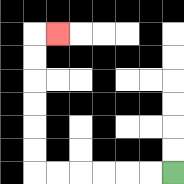{'start': '[7, 7]', 'end': '[2, 1]', 'path_directions': 'L,L,L,L,L,L,U,U,U,U,U,U,R', 'path_coordinates': '[[7, 7], [6, 7], [5, 7], [4, 7], [3, 7], [2, 7], [1, 7], [1, 6], [1, 5], [1, 4], [1, 3], [1, 2], [1, 1], [2, 1]]'}